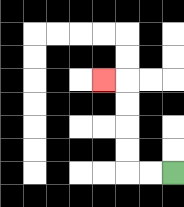{'start': '[7, 7]', 'end': '[4, 3]', 'path_directions': 'L,L,U,U,U,U,L', 'path_coordinates': '[[7, 7], [6, 7], [5, 7], [5, 6], [5, 5], [5, 4], [5, 3], [4, 3]]'}